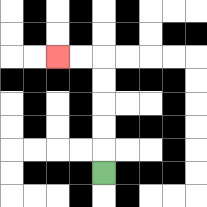{'start': '[4, 7]', 'end': '[2, 2]', 'path_directions': 'U,U,U,U,U,L,L', 'path_coordinates': '[[4, 7], [4, 6], [4, 5], [4, 4], [4, 3], [4, 2], [3, 2], [2, 2]]'}